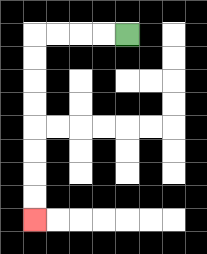{'start': '[5, 1]', 'end': '[1, 9]', 'path_directions': 'L,L,L,L,D,D,D,D,D,D,D,D', 'path_coordinates': '[[5, 1], [4, 1], [3, 1], [2, 1], [1, 1], [1, 2], [1, 3], [1, 4], [1, 5], [1, 6], [1, 7], [1, 8], [1, 9]]'}